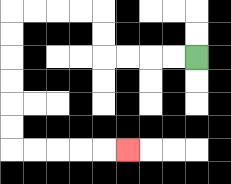{'start': '[8, 2]', 'end': '[5, 6]', 'path_directions': 'L,L,L,L,U,U,L,L,L,L,D,D,D,D,D,D,R,R,R,R,R', 'path_coordinates': '[[8, 2], [7, 2], [6, 2], [5, 2], [4, 2], [4, 1], [4, 0], [3, 0], [2, 0], [1, 0], [0, 0], [0, 1], [0, 2], [0, 3], [0, 4], [0, 5], [0, 6], [1, 6], [2, 6], [3, 6], [4, 6], [5, 6]]'}